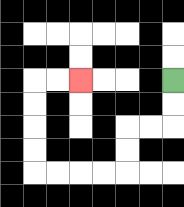{'start': '[7, 3]', 'end': '[3, 3]', 'path_directions': 'D,D,L,L,D,D,L,L,L,L,U,U,U,U,R,R', 'path_coordinates': '[[7, 3], [7, 4], [7, 5], [6, 5], [5, 5], [5, 6], [5, 7], [4, 7], [3, 7], [2, 7], [1, 7], [1, 6], [1, 5], [1, 4], [1, 3], [2, 3], [3, 3]]'}